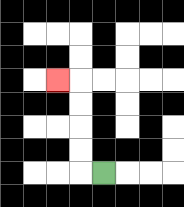{'start': '[4, 7]', 'end': '[2, 3]', 'path_directions': 'L,U,U,U,U,L', 'path_coordinates': '[[4, 7], [3, 7], [3, 6], [3, 5], [3, 4], [3, 3], [2, 3]]'}